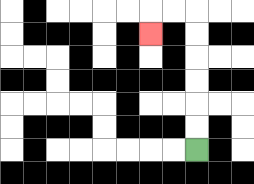{'start': '[8, 6]', 'end': '[6, 1]', 'path_directions': 'U,U,U,U,U,U,L,L,D', 'path_coordinates': '[[8, 6], [8, 5], [8, 4], [8, 3], [8, 2], [8, 1], [8, 0], [7, 0], [6, 0], [6, 1]]'}